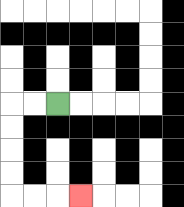{'start': '[2, 4]', 'end': '[3, 8]', 'path_directions': 'L,L,D,D,D,D,R,R,R', 'path_coordinates': '[[2, 4], [1, 4], [0, 4], [0, 5], [0, 6], [0, 7], [0, 8], [1, 8], [2, 8], [3, 8]]'}